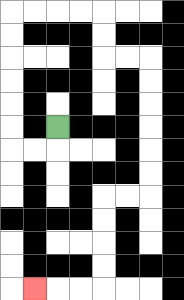{'start': '[2, 5]', 'end': '[1, 12]', 'path_directions': 'D,L,L,U,U,U,U,U,U,R,R,R,R,D,D,R,R,D,D,D,D,D,D,L,L,D,D,D,D,L,L,L', 'path_coordinates': '[[2, 5], [2, 6], [1, 6], [0, 6], [0, 5], [0, 4], [0, 3], [0, 2], [0, 1], [0, 0], [1, 0], [2, 0], [3, 0], [4, 0], [4, 1], [4, 2], [5, 2], [6, 2], [6, 3], [6, 4], [6, 5], [6, 6], [6, 7], [6, 8], [5, 8], [4, 8], [4, 9], [4, 10], [4, 11], [4, 12], [3, 12], [2, 12], [1, 12]]'}